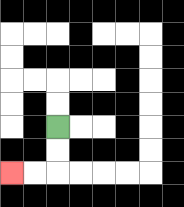{'start': '[2, 5]', 'end': '[0, 7]', 'path_directions': 'D,D,L,L', 'path_coordinates': '[[2, 5], [2, 6], [2, 7], [1, 7], [0, 7]]'}